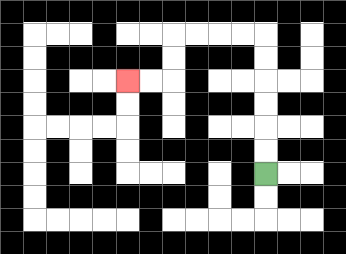{'start': '[11, 7]', 'end': '[5, 3]', 'path_directions': 'U,U,U,U,U,U,L,L,L,L,D,D,L,L', 'path_coordinates': '[[11, 7], [11, 6], [11, 5], [11, 4], [11, 3], [11, 2], [11, 1], [10, 1], [9, 1], [8, 1], [7, 1], [7, 2], [7, 3], [6, 3], [5, 3]]'}